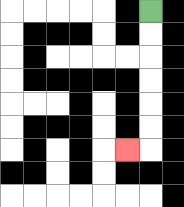{'start': '[6, 0]', 'end': '[5, 6]', 'path_directions': 'D,D,D,D,D,D,L', 'path_coordinates': '[[6, 0], [6, 1], [6, 2], [6, 3], [6, 4], [6, 5], [6, 6], [5, 6]]'}